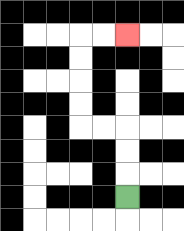{'start': '[5, 8]', 'end': '[5, 1]', 'path_directions': 'U,U,U,L,L,U,U,U,U,R,R', 'path_coordinates': '[[5, 8], [5, 7], [5, 6], [5, 5], [4, 5], [3, 5], [3, 4], [3, 3], [3, 2], [3, 1], [4, 1], [5, 1]]'}